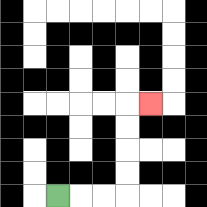{'start': '[2, 8]', 'end': '[6, 4]', 'path_directions': 'R,R,R,U,U,U,U,R', 'path_coordinates': '[[2, 8], [3, 8], [4, 8], [5, 8], [5, 7], [5, 6], [5, 5], [5, 4], [6, 4]]'}